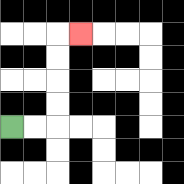{'start': '[0, 5]', 'end': '[3, 1]', 'path_directions': 'R,R,U,U,U,U,R', 'path_coordinates': '[[0, 5], [1, 5], [2, 5], [2, 4], [2, 3], [2, 2], [2, 1], [3, 1]]'}